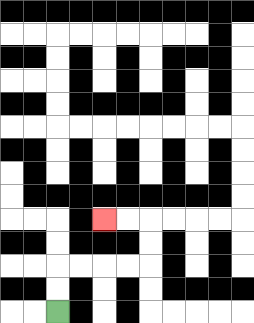{'start': '[2, 13]', 'end': '[4, 9]', 'path_directions': 'U,U,R,R,R,R,U,U,L,L', 'path_coordinates': '[[2, 13], [2, 12], [2, 11], [3, 11], [4, 11], [5, 11], [6, 11], [6, 10], [6, 9], [5, 9], [4, 9]]'}